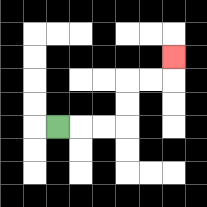{'start': '[2, 5]', 'end': '[7, 2]', 'path_directions': 'R,R,R,U,U,R,R,U', 'path_coordinates': '[[2, 5], [3, 5], [4, 5], [5, 5], [5, 4], [5, 3], [6, 3], [7, 3], [7, 2]]'}